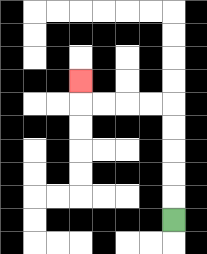{'start': '[7, 9]', 'end': '[3, 3]', 'path_directions': 'U,U,U,U,U,L,L,L,L,U', 'path_coordinates': '[[7, 9], [7, 8], [7, 7], [7, 6], [7, 5], [7, 4], [6, 4], [5, 4], [4, 4], [3, 4], [3, 3]]'}